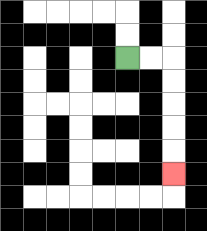{'start': '[5, 2]', 'end': '[7, 7]', 'path_directions': 'R,R,D,D,D,D,D', 'path_coordinates': '[[5, 2], [6, 2], [7, 2], [7, 3], [7, 4], [7, 5], [7, 6], [7, 7]]'}